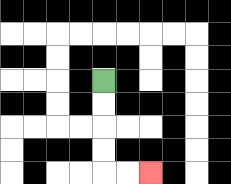{'start': '[4, 3]', 'end': '[6, 7]', 'path_directions': 'D,D,D,D,R,R', 'path_coordinates': '[[4, 3], [4, 4], [4, 5], [4, 6], [4, 7], [5, 7], [6, 7]]'}